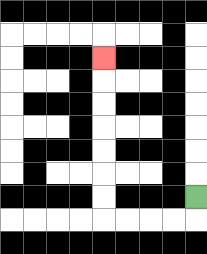{'start': '[8, 8]', 'end': '[4, 2]', 'path_directions': 'D,L,L,L,L,U,U,U,U,U,U,U', 'path_coordinates': '[[8, 8], [8, 9], [7, 9], [6, 9], [5, 9], [4, 9], [4, 8], [4, 7], [4, 6], [4, 5], [4, 4], [4, 3], [4, 2]]'}